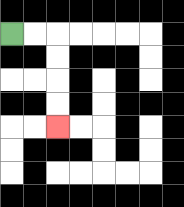{'start': '[0, 1]', 'end': '[2, 5]', 'path_directions': 'R,R,D,D,D,D', 'path_coordinates': '[[0, 1], [1, 1], [2, 1], [2, 2], [2, 3], [2, 4], [2, 5]]'}